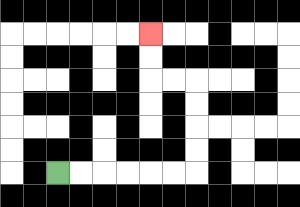{'start': '[2, 7]', 'end': '[6, 1]', 'path_directions': 'R,R,R,R,R,R,U,U,U,U,L,L,U,U', 'path_coordinates': '[[2, 7], [3, 7], [4, 7], [5, 7], [6, 7], [7, 7], [8, 7], [8, 6], [8, 5], [8, 4], [8, 3], [7, 3], [6, 3], [6, 2], [6, 1]]'}